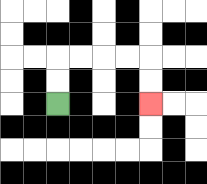{'start': '[2, 4]', 'end': '[6, 4]', 'path_directions': 'U,U,R,R,R,R,D,D', 'path_coordinates': '[[2, 4], [2, 3], [2, 2], [3, 2], [4, 2], [5, 2], [6, 2], [6, 3], [6, 4]]'}